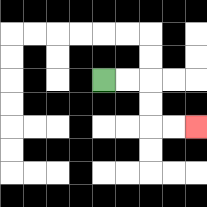{'start': '[4, 3]', 'end': '[8, 5]', 'path_directions': 'R,R,D,D,R,R', 'path_coordinates': '[[4, 3], [5, 3], [6, 3], [6, 4], [6, 5], [7, 5], [8, 5]]'}